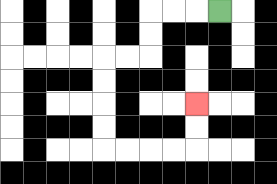{'start': '[9, 0]', 'end': '[8, 4]', 'path_directions': 'L,L,L,D,D,L,L,D,D,D,D,R,R,R,R,U,U', 'path_coordinates': '[[9, 0], [8, 0], [7, 0], [6, 0], [6, 1], [6, 2], [5, 2], [4, 2], [4, 3], [4, 4], [4, 5], [4, 6], [5, 6], [6, 6], [7, 6], [8, 6], [8, 5], [8, 4]]'}